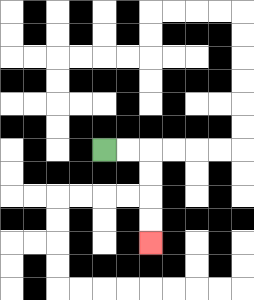{'start': '[4, 6]', 'end': '[6, 10]', 'path_directions': 'R,R,D,D,D,D', 'path_coordinates': '[[4, 6], [5, 6], [6, 6], [6, 7], [6, 8], [6, 9], [6, 10]]'}